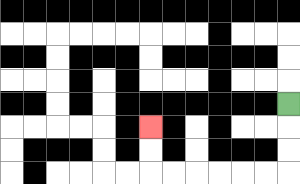{'start': '[12, 4]', 'end': '[6, 5]', 'path_directions': 'D,D,D,L,L,L,L,L,L,U,U', 'path_coordinates': '[[12, 4], [12, 5], [12, 6], [12, 7], [11, 7], [10, 7], [9, 7], [8, 7], [7, 7], [6, 7], [6, 6], [6, 5]]'}